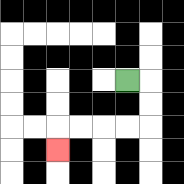{'start': '[5, 3]', 'end': '[2, 6]', 'path_directions': 'R,D,D,L,L,L,L,D', 'path_coordinates': '[[5, 3], [6, 3], [6, 4], [6, 5], [5, 5], [4, 5], [3, 5], [2, 5], [2, 6]]'}